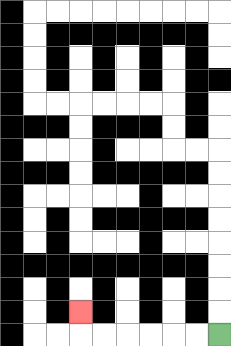{'start': '[9, 14]', 'end': '[3, 13]', 'path_directions': 'L,L,L,L,L,L,U', 'path_coordinates': '[[9, 14], [8, 14], [7, 14], [6, 14], [5, 14], [4, 14], [3, 14], [3, 13]]'}